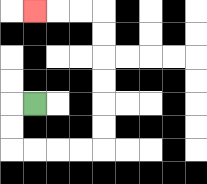{'start': '[1, 4]', 'end': '[1, 0]', 'path_directions': 'L,D,D,R,R,R,R,U,U,U,U,U,U,L,L,L', 'path_coordinates': '[[1, 4], [0, 4], [0, 5], [0, 6], [1, 6], [2, 6], [3, 6], [4, 6], [4, 5], [4, 4], [4, 3], [4, 2], [4, 1], [4, 0], [3, 0], [2, 0], [1, 0]]'}